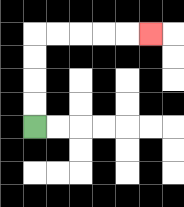{'start': '[1, 5]', 'end': '[6, 1]', 'path_directions': 'U,U,U,U,R,R,R,R,R', 'path_coordinates': '[[1, 5], [1, 4], [1, 3], [1, 2], [1, 1], [2, 1], [3, 1], [4, 1], [5, 1], [6, 1]]'}